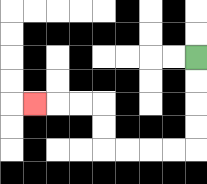{'start': '[8, 2]', 'end': '[1, 4]', 'path_directions': 'D,D,D,D,L,L,L,L,U,U,L,L,L', 'path_coordinates': '[[8, 2], [8, 3], [8, 4], [8, 5], [8, 6], [7, 6], [6, 6], [5, 6], [4, 6], [4, 5], [4, 4], [3, 4], [2, 4], [1, 4]]'}